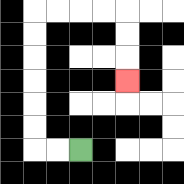{'start': '[3, 6]', 'end': '[5, 3]', 'path_directions': 'L,L,U,U,U,U,U,U,R,R,R,R,D,D,D', 'path_coordinates': '[[3, 6], [2, 6], [1, 6], [1, 5], [1, 4], [1, 3], [1, 2], [1, 1], [1, 0], [2, 0], [3, 0], [4, 0], [5, 0], [5, 1], [5, 2], [5, 3]]'}